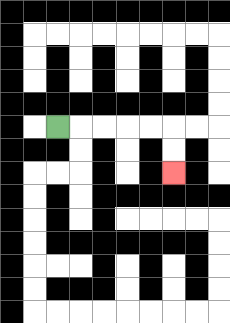{'start': '[2, 5]', 'end': '[7, 7]', 'path_directions': 'R,R,R,R,R,D,D', 'path_coordinates': '[[2, 5], [3, 5], [4, 5], [5, 5], [6, 5], [7, 5], [7, 6], [7, 7]]'}